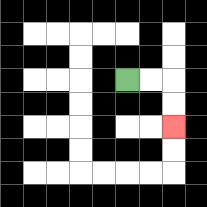{'start': '[5, 3]', 'end': '[7, 5]', 'path_directions': 'R,R,D,D', 'path_coordinates': '[[5, 3], [6, 3], [7, 3], [7, 4], [7, 5]]'}